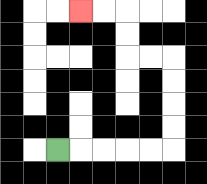{'start': '[2, 6]', 'end': '[3, 0]', 'path_directions': 'R,R,R,R,R,U,U,U,U,L,L,U,U,L,L', 'path_coordinates': '[[2, 6], [3, 6], [4, 6], [5, 6], [6, 6], [7, 6], [7, 5], [7, 4], [7, 3], [7, 2], [6, 2], [5, 2], [5, 1], [5, 0], [4, 0], [3, 0]]'}